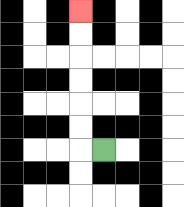{'start': '[4, 6]', 'end': '[3, 0]', 'path_directions': 'L,U,U,U,U,U,U', 'path_coordinates': '[[4, 6], [3, 6], [3, 5], [3, 4], [3, 3], [3, 2], [3, 1], [3, 0]]'}